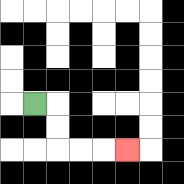{'start': '[1, 4]', 'end': '[5, 6]', 'path_directions': 'R,D,D,R,R,R', 'path_coordinates': '[[1, 4], [2, 4], [2, 5], [2, 6], [3, 6], [4, 6], [5, 6]]'}